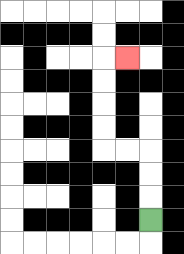{'start': '[6, 9]', 'end': '[5, 2]', 'path_directions': 'U,U,U,L,L,U,U,U,U,R', 'path_coordinates': '[[6, 9], [6, 8], [6, 7], [6, 6], [5, 6], [4, 6], [4, 5], [4, 4], [4, 3], [4, 2], [5, 2]]'}